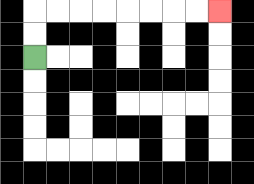{'start': '[1, 2]', 'end': '[9, 0]', 'path_directions': 'U,U,R,R,R,R,R,R,R,R', 'path_coordinates': '[[1, 2], [1, 1], [1, 0], [2, 0], [3, 0], [4, 0], [5, 0], [6, 0], [7, 0], [8, 0], [9, 0]]'}